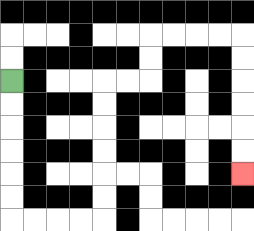{'start': '[0, 3]', 'end': '[10, 7]', 'path_directions': 'D,D,D,D,D,D,R,R,R,R,U,U,U,U,U,U,R,R,U,U,R,R,R,R,D,D,D,D,D,D', 'path_coordinates': '[[0, 3], [0, 4], [0, 5], [0, 6], [0, 7], [0, 8], [0, 9], [1, 9], [2, 9], [3, 9], [4, 9], [4, 8], [4, 7], [4, 6], [4, 5], [4, 4], [4, 3], [5, 3], [6, 3], [6, 2], [6, 1], [7, 1], [8, 1], [9, 1], [10, 1], [10, 2], [10, 3], [10, 4], [10, 5], [10, 6], [10, 7]]'}